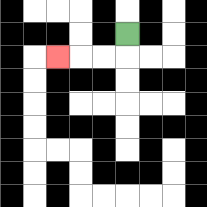{'start': '[5, 1]', 'end': '[2, 2]', 'path_directions': 'D,L,L,L', 'path_coordinates': '[[5, 1], [5, 2], [4, 2], [3, 2], [2, 2]]'}